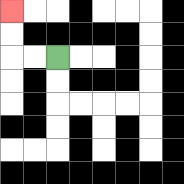{'start': '[2, 2]', 'end': '[0, 0]', 'path_directions': 'L,L,U,U', 'path_coordinates': '[[2, 2], [1, 2], [0, 2], [0, 1], [0, 0]]'}